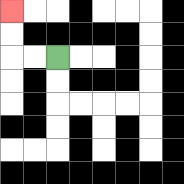{'start': '[2, 2]', 'end': '[0, 0]', 'path_directions': 'L,L,U,U', 'path_coordinates': '[[2, 2], [1, 2], [0, 2], [0, 1], [0, 0]]'}